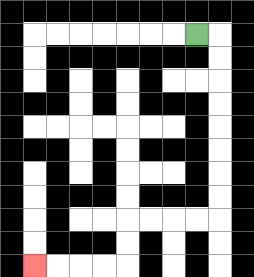{'start': '[8, 1]', 'end': '[1, 11]', 'path_directions': 'R,D,D,D,D,D,D,D,D,L,L,L,L,D,D,L,L,L,L', 'path_coordinates': '[[8, 1], [9, 1], [9, 2], [9, 3], [9, 4], [9, 5], [9, 6], [9, 7], [9, 8], [9, 9], [8, 9], [7, 9], [6, 9], [5, 9], [5, 10], [5, 11], [4, 11], [3, 11], [2, 11], [1, 11]]'}